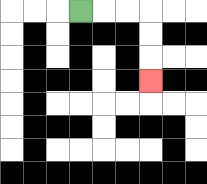{'start': '[3, 0]', 'end': '[6, 3]', 'path_directions': 'R,R,R,D,D,D', 'path_coordinates': '[[3, 0], [4, 0], [5, 0], [6, 0], [6, 1], [6, 2], [6, 3]]'}